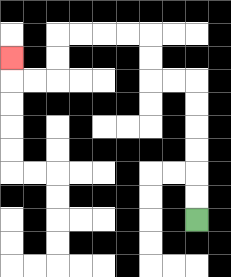{'start': '[8, 9]', 'end': '[0, 2]', 'path_directions': 'U,U,U,U,U,U,L,L,U,U,L,L,L,L,D,D,L,L,U', 'path_coordinates': '[[8, 9], [8, 8], [8, 7], [8, 6], [8, 5], [8, 4], [8, 3], [7, 3], [6, 3], [6, 2], [6, 1], [5, 1], [4, 1], [3, 1], [2, 1], [2, 2], [2, 3], [1, 3], [0, 3], [0, 2]]'}